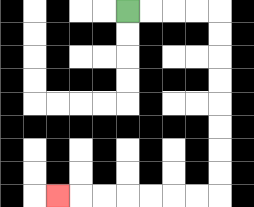{'start': '[5, 0]', 'end': '[2, 8]', 'path_directions': 'R,R,R,R,D,D,D,D,D,D,D,D,L,L,L,L,L,L,L', 'path_coordinates': '[[5, 0], [6, 0], [7, 0], [8, 0], [9, 0], [9, 1], [9, 2], [9, 3], [9, 4], [9, 5], [9, 6], [9, 7], [9, 8], [8, 8], [7, 8], [6, 8], [5, 8], [4, 8], [3, 8], [2, 8]]'}